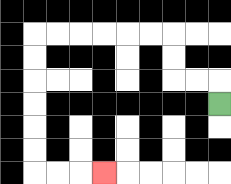{'start': '[9, 4]', 'end': '[4, 7]', 'path_directions': 'U,L,L,U,U,L,L,L,L,L,L,D,D,D,D,D,D,R,R,R', 'path_coordinates': '[[9, 4], [9, 3], [8, 3], [7, 3], [7, 2], [7, 1], [6, 1], [5, 1], [4, 1], [3, 1], [2, 1], [1, 1], [1, 2], [1, 3], [1, 4], [1, 5], [1, 6], [1, 7], [2, 7], [3, 7], [4, 7]]'}